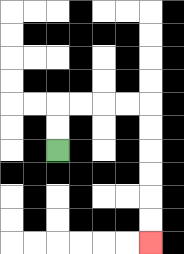{'start': '[2, 6]', 'end': '[6, 10]', 'path_directions': 'U,U,R,R,R,R,D,D,D,D,D,D', 'path_coordinates': '[[2, 6], [2, 5], [2, 4], [3, 4], [4, 4], [5, 4], [6, 4], [6, 5], [6, 6], [6, 7], [6, 8], [6, 9], [6, 10]]'}